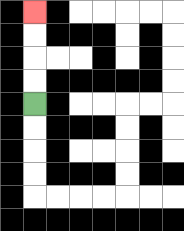{'start': '[1, 4]', 'end': '[1, 0]', 'path_directions': 'U,U,U,U', 'path_coordinates': '[[1, 4], [1, 3], [1, 2], [1, 1], [1, 0]]'}